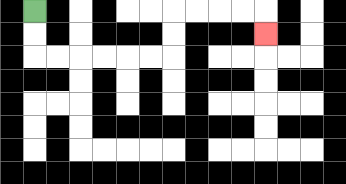{'start': '[1, 0]', 'end': '[11, 1]', 'path_directions': 'D,D,R,R,R,R,R,R,U,U,R,R,R,R,D', 'path_coordinates': '[[1, 0], [1, 1], [1, 2], [2, 2], [3, 2], [4, 2], [5, 2], [6, 2], [7, 2], [7, 1], [7, 0], [8, 0], [9, 0], [10, 0], [11, 0], [11, 1]]'}